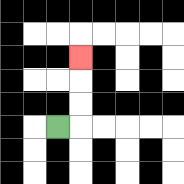{'start': '[2, 5]', 'end': '[3, 2]', 'path_directions': 'R,U,U,U', 'path_coordinates': '[[2, 5], [3, 5], [3, 4], [3, 3], [3, 2]]'}